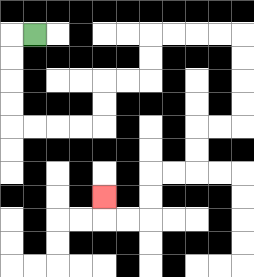{'start': '[1, 1]', 'end': '[4, 8]', 'path_directions': 'L,D,D,D,D,R,R,R,R,U,U,R,R,U,U,R,R,R,R,D,D,D,D,L,L,D,D,L,L,D,D,L,L,U', 'path_coordinates': '[[1, 1], [0, 1], [0, 2], [0, 3], [0, 4], [0, 5], [1, 5], [2, 5], [3, 5], [4, 5], [4, 4], [4, 3], [5, 3], [6, 3], [6, 2], [6, 1], [7, 1], [8, 1], [9, 1], [10, 1], [10, 2], [10, 3], [10, 4], [10, 5], [9, 5], [8, 5], [8, 6], [8, 7], [7, 7], [6, 7], [6, 8], [6, 9], [5, 9], [4, 9], [4, 8]]'}